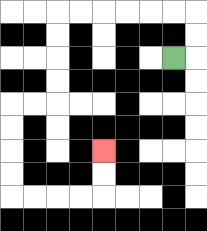{'start': '[7, 2]', 'end': '[4, 6]', 'path_directions': 'R,U,U,L,L,L,L,L,L,D,D,D,D,L,L,D,D,D,D,R,R,R,R,U,U', 'path_coordinates': '[[7, 2], [8, 2], [8, 1], [8, 0], [7, 0], [6, 0], [5, 0], [4, 0], [3, 0], [2, 0], [2, 1], [2, 2], [2, 3], [2, 4], [1, 4], [0, 4], [0, 5], [0, 6], [0, 7], [0, 8], [1, 8], [2, 8], [3, 8], [4, 8], [4, 7], [4, 6]]'}